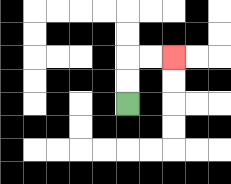{'start': '[5, 4]', 'end': '[7, 2]', 'path_directions': 'U,U,R,R', 'path_coordinates': '[[5, 4], [5, 3], [5, 2], [6, 2], [7, 2]]'}